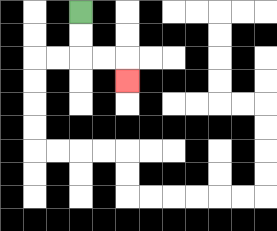{'start': '[3, 0]', 'end': '[5, 3]', 'path_directions': 'D,D,R,R,D', 'path_coordinates': '[[3, 0], [3, 1], [3, 2], [4, 2], [5, 2], [5, 3]]'}